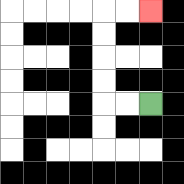{'start': '[6, 4]', 'end': '[6, 0]', 'path_directions': 'L,L,U,U,U,U,R,R', 'path_coordinates': '[[6, 4], [5, 4], [4, 4], [4, 3], [4, 2], [4, 1], [4, 0], [5, 0], [6, 0]]'}